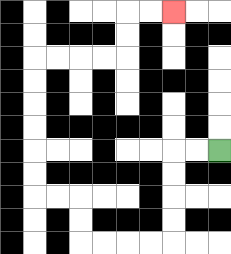{'start': '[9, 6]', 'end': '[7, 0]', 'path_directions': 'L,L,D,D,D,D,L,L,L,L,U,U,L,L,U,U,U,U,U,U,R,R,R,R,U,U,R,R', 'path_coordinates': '[[9, 6], [8, 6], [7, 6], [7, 7], [7, 8], [7, 9], [7, 10], [6, 10], [5, 10], [4, 10], [3, 10], [3, 9], [3, 8], [2, 8], [1, 8], [1, 7], [1, 6], [1, 5], [1, 4], [1, 3], [1, 2], [2, 2], [3, 2], [4, 2], [5, 2], [5, 1], [5, 0], [6, 0], [7, 0]]'}